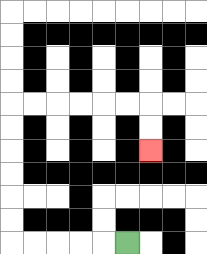{'start': '[5, 10]', 'end': '[6, 6]', 'path_directions': 'L,L,L,L,L,U,U,U,U,U,U,R,R,R,R,R,R,D,D', 'path_coordinates': '[[5, 10], [4, 10], [3, 10], [2, 10], [1, 10], [0, 10], [0, 9], [0, 8], [0, 7], [0, 6], [0, 5], [0, 4], [1, 4], [2, 4], [3, 4], [4, 4], [5, 4], [6, 4], [6, 5], [6, 6]]'}